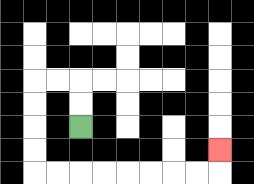{'start': '[3, 5]', 'end': '[9, 6]', 'path_directions': 'U,U,L,L,D,D,D,D,R,R,R,R,R,R,R,R,U', 'path_coordinates': '[[3, 5], [3, 4], [3, 3], [2, 3], [1, 3], [1, 4], [1, 5], [1, 6], [1, 7], [2, 7], [3, 7], [4, 7], [5, 7], [6, 7], [7, 7], [8, 7], [9, 7], [9, 6]]'}